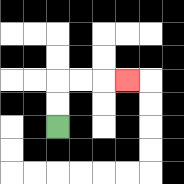{'start': '[2, 5]', 'end': '[5, 3]', 'path_directions': 'U,U,R,R,R', 'path_coordinates': '[[2, 5], [2, 4], [2, 3], [3, 3], [4, 3], [5, 3]]'}